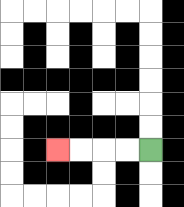{'start': '[6, 6]', 'end': '[2, 6]', 'path_directions': 'L,L,L,L', 'path_coordinates': '[[6, 6], [5, 6], [4, 6], [3, 6], [2, 6]]'}